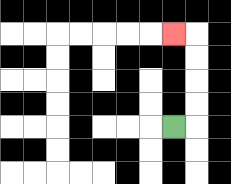{'start': '[7, 5]', 'end': '[7, 1]', 'path_directions': 'R,U,U,U,U,L', 'path_coordinates': '[[7, 5], [8, 5], [8, 4], [8, 3], [8, 2], [8, 1], [7, 1]]'}